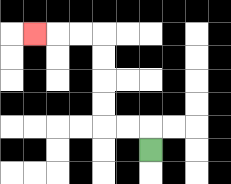{'start': '[6, 6]', 'end': '[1, 1]', 'path_directions': 'U,L,L,U,U,U,U,L,L,L', 'path_coordinates': '[[6, 6], [6, 5], [5, 5], [4, 5], [4, 4], [4, 3], [4, 2], [4, 1], [3, 1], [2, 1], [1, 1]]'}